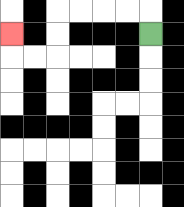{'start': '[6, 1]', 'end': '[0, 1]', 'path_directions': 'U,L,L,L,L,D,D,L,L,U', 'path_coordinates': '[[6, 1], [6, 0], [5, 0], [4, 0], [3, 0], [2, 0], [2, 1], [2, 2], [1, 2], [0, 2], [0, 1]]'}